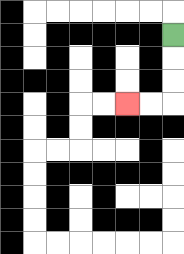{'start': '[7, 1]', 'end': '[5, 4]', 'path_directions': 'D,D,D,L,L', 'path_coordinates': '[[7, 1], [7, 2], [7, 3], [7, 4], [6, 4], [5, 4]]'}